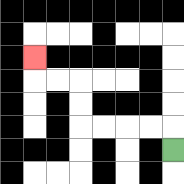{'start': '[7, 6]', 'end': '[1, 2]', 'path_directions': 'U,L,L,L,L,U,U,L,L,U', 'path_coordinates': '[[7, 6], [7, 5], [6, 5], [5, 5], [4, 5], [3, 5], [3, 4], [3, 3], [2, 3], [1, 3], [1, 2]]'}